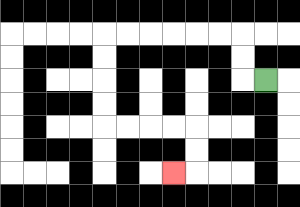{'start': '[11, 3]', 'end': '[7, 7]', 'path_directions': 'L,U,U,L,L,L,L,L,L,D,D,D,D,R,R,R,R,D,D,L', 'path_coordinates': '[[11, 3], [10, 3], [10, 2], [10, 1], [9, 1], [8, 1], [7, 1], [6, 1], [5, 1], [4, 1], [4, 2], [4, 3], [4, 4], [4, 5], [5, 5], [6, 5], [7, 5], [8, 5], [8, 6], [8, 7], [7, 7]]'}